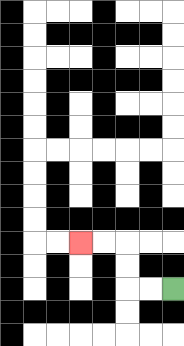{'start': '[7, 12]', 'end': '[3, 10]', 'path_directions': 'L,L,U,U,L,L', 'path_coordinates': '[[7, 12], [6, 12], [5, 12], [5, 11], [5, 10], [4, 10], [3, 10]]'}